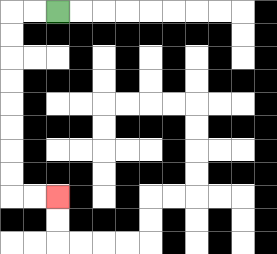{'start': '[2, 0]', 'end': '[2, 8]', 'path_directions': 'L,L,D,D,D,D,D,D,D,D,R,R', 'path_coordinates': '[[2, 0], [1, 0], [0, 0], [0, 1], [0, 2], [0, 3], [0, 4], [0, 5], [0, 6], [0, 7], [0, 8], [1, 8], [2, 8]]'}